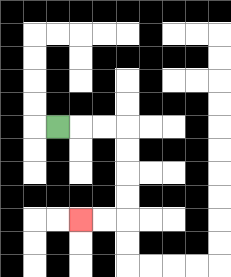{'start': '[2, 5]', 'end': '[3, 9]', 'path_directions': 'R,R,R,D,D,D,D,L,L', 'path_coordinates': '[[2, 5], [3, 5], [4, 5], [5, 5], [5, 6], [5, 7], [5, 8], [5, 9], [4, 9], [3, 9]]'}